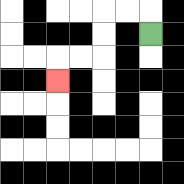{'start': '[6, 1]', 'end': '[2, 3]', 'path_directions': 'U,L,L,D,D,L,L,D', 'path_coordinates': '[[6, 1], [6, 0], [5, 0], [4, 0], [4, 1], [4, 2], [3, 2], [2, 2], [2, 3]]'}